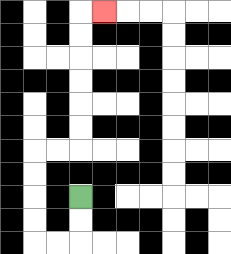{'start': '[3, 8]', 'end': '[4, 0]', 'path_directions': 'D,D,L,L,U,U,U,U,R,R,U,U,U,U,U,U,R', 'path_coordinates': '[[3, 8], [3, 9], [3, 10], [2, 10], [1, 10], [1, 9], [1, 8], [1, 7], [1, 6], [2, 6], [3, 6], [3, 5], [3, 4], [3, 3], [3, 2], [3, 1], [3, 0], [4, 0]]'}